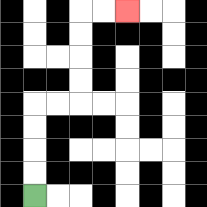{'start': '[1, 8]', 'end': '[5, 0]', 'path_directions': 'U,U,U,U,R,R,U,U,U,U,R,R', 'path_coordinates': '[[1, 8], [1, 7], [1, 6], [1, 5], [1, 4], [2, 4], [3, 4], [3, 3], [3, 2], [3, 1], [3, 0], [4, 0], [5, 0]]'}